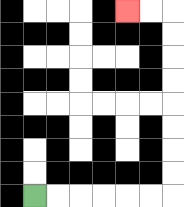{'start': '[1, 8]', 'end': '[5, 0]', 'path_directions': 'R,R,R,R,R,R,U,U,U,U,U,U,U,U,L,L', 'path_coordinates': '[[1, 8], [2, 8], [3, 8], [4, 8], [5, 8], [6, 8], [7, 8], [7, 7], [7, 6], [7, 5], [7, 4], [7, 3], [7, 2], [7, 1], [7, 0], [6, 0], [5, 0]]'}